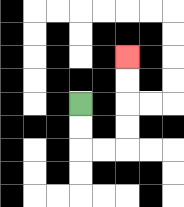{'start': '[3, 4]', 'end': '[5, 2]', 'path_directions': 'D,D,R,R,U,U,U,U', 'path_coordinates': '[[3, 4], [3, 5], [3, 6], [4, 6], [5, 6], [5, 5], [5, 4], [5, 3], [5, 2]]'}